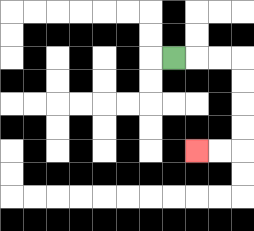{'start': '[7, 2]', 'end': '[8, 6]', 'path_directions': 'R,R,R,D,D,D,D,L,L', 'path_coordinates': '[[7, 2], [8, 2], [9, 2], [10, 2], [10, 3], [10, 4], [10, 5], [10, 6], [9, 6], [8, 6]]'}